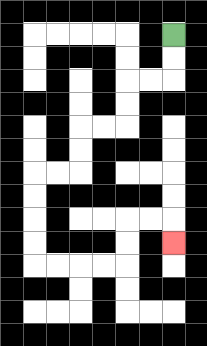{'start': '[7, 1]', 'end': '[7, 10]', 'path_directions': 'D,D,L,L,D,D,L,L,D,D,L,L,D,D,D,D,R,R,R,R,U,U,R,R,D', 'path_coordinates': '[[7, 1], [7, 2], [7, 3], [6, 3], [5, 3], [5, 4], [5, 5], [4, 5], [3, 5], [3, 6], [3, 7], [2, 7], [1, 7], [1, 8], [1, 9], [1, 10], [1, 11], [2, 11], [3, 11], [4, 11], [5, 11], [5, 10], [5, 9], [6, 9], [7, 9], [7, 10]]'}